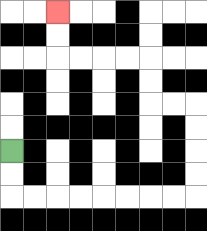{'start': '[0, 6]', 'end': '[2, 0]', 'path_directions': 'D,D,R,R,R,R,R,R,R,R,U,U,U,U,L,L,U,U,L,L,L,L,U,U', 'path_coordinates': '[[0, 6], [0, 7], [0, 8], [1, 8], [2, 8], [3, 8], [4, 8], [5, 8], [6, 8], [7, 8], [8, 8], [8, 7], [8, 6], [8, 5], [8, 4], [7, 4], [6, 4], [6, 3], [6, 2], [5, 2], [4, 2], [3, 2], [2, 2], [2, 1], [2, 0]]'}